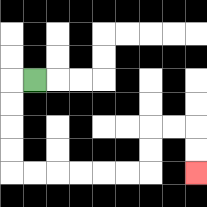{'start': '[1, 3]', 'end': '[8, 7]', 'path_directions': 'L,D,D,D,D,R,R,R,R,R,R,U,U,R,R,D,D', 'path_coordinates': '[[1, 3], [0, 3], [0, 4], [0, 5], [0, 6], [0, 7], [1, 7], [2, 7], [3, 7], [4, 7], [5, 7], [6, 7], [6, 6], [6, 5], [7, 5], [8, 5], [8, 6], [8, 7]]'}